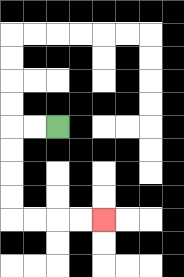{'start': '[2, 5]', 'end': '[4, 9]', 'path_directions': 'L,L,D,D,D,D,R,R,R,R', 'path_coordinates': '[[2, 5], [1, 5], [0, 5], [0, 6], [0, 7], [0, 8], [0, 9], [1, 9], [2, 9], [3, 9], [4, 9]]'}